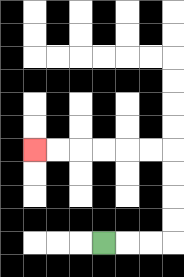{'start': '[4, 10]', 'end': '[1, 6]', 'path_directions': 'R,R,R,U,U,U,U,L,L,L,L,L,L', 'path_coordinates': '[[4, 10], [5, 10], [6, 10], [7, 10], [7, 9], [7, 8], [7, 7], [7, 6], [6, 6], [5, 6], [4, 6], [3, 6], [2, 6], [1, 6]]'}